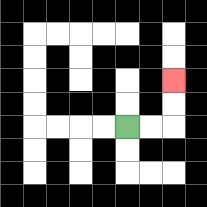{'start': '[5, 5]', 'end': '[7, 3]', 'path_directions': 'R,R,U,U', 'path_coordinates': '[[5, 5], [6, 5], [7, 5], [7, 4], [7, 3]]'}